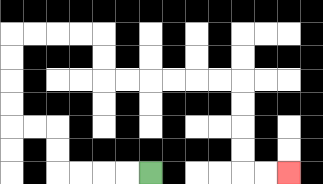{'start': '[6, 7]', 'end': '[12, 7]', 'path_directions': 'L,L,L,L,U,U,L,L,U,U,U,U,R,R,R,R,D,D,R,R,R,R,R,R,D,D,D,D,R,R', 'path_coordinates': '[[6, 7], [5, 7], [4, 7], [3, 7], [2, 7], [2, 6], [2, 5], [1, 5], [0, 5], [0, 4], [0, 3], [0, 2], [0, 1], [1, 1], [2, 1], [3, 1], [4, 1], [4, 2], [4, 3], [5, 3], [6, 3], [7, 3], [8, 3], [9, 3], [10, 3], [10, 4], [10, 5], [10, 6], [10, 7], [11, 7], [12, 7]]'}